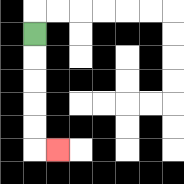{'start': '[1, 1]', 'end': '[2, 6]', 'path_directions': 'D,D,D,D,D,R', 'path_coordinates': '[[1, 1], [1, 2], [1, 3], [1, 4], [1, 5], [1, 6], [2, 6]]'}